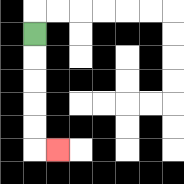{'start': '[1, 1]', 'end': '[2, 6]', 'path_directions': 'D,D,D,D,D,R', 'path_coordinates': '[[1, 1], [1, 2], [1, 3], [1, 4], [1, 5], [1, 6], [2, 6]]'}